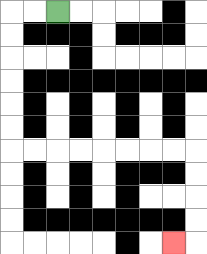{'start': '[2, 0]', 'end': '[7, 10]', 'path_directions': 'L,L,D,D,D,D,D,D,R,R,R,R,R,R,R,R,D,D,D,D,L', 'path_coordinates': '[[2, 0], [1, 0], [0, 0], [0, 1], [0, 2], [0, 3], [0, 4], [0, 5], [0, 6], [1, 6], [2, 6], [3, 6], [4, 6], [5, 6], [6, 6], [7, 6], [8, 6], [8, 7], [8, 8], [8, 9], [8, 10], [7, 10]]'}